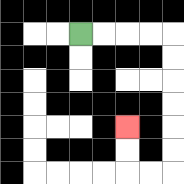{'start': '[3, 1]', 'end': '[5, 5]', 'path_directions': 'R,R,R,R,D,D,D,D,D,D,L,L,U,U', 'path_coordinates': '[[3, 1], [4, 1], [5, 1], [6, 1], [7, 1], [7, 2], [7, 3], [7, 4], [7, 5], [7, 6], [7, 7], [6, 7], [5, 7], [5, 6], [5, 5]]'}